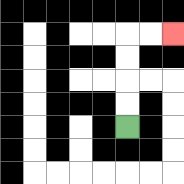{'start': '[5, 5]', 'end': '[7, 1]', 'path_directions': 'U,U,U,U,R,R', 'path_coordinates': '[[5, 5], [5, 4], [5, 3], [5, 2], [5, 1], [6, 1], [7, 1]]'}